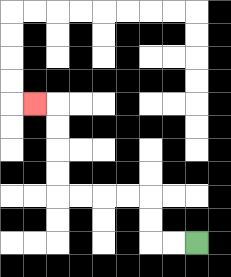{'start': '[8, 10]', 'end': '[1, 4]', 'path_directions': 'L,L,U,U,L,L,L,L,U,U,U,U,L', 'path_coordinates': '[[8, 10], [7, 10], [6, 10], [6, 9], [6, 8], [5, 8], [4, 8], [3, 8], [2, 8], [2, 7], [2, 6], [2, 5], [2, 4], [1, 4]]'}